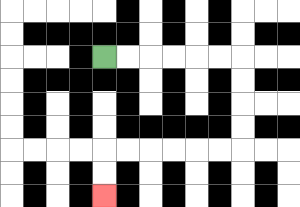{'start': '[4, 2]', 'end': '[4, 8]', 'path_directions': 'R,R,R,R,R,R,D,D,D,D,L,L,L,L,L,L,D,D', 'path_coordinates': '[[4, 2], [5, 2], [6, 2], [7, 2], [8, 2], [9, 2], [10, 2], [10, 3], [10, 4], [10, 5], [10, 6], [9, 6], [8, 6], [7, 6], [6, 6], [5, 6], [4, 6], [4, 7], [4, 8]]'}